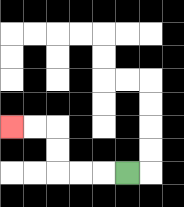{'start': '[5, 7]', 'end': '[0, 5]', 'path_directions': 'L,L,L,U,U,L,L', 'path_coordinates': '[[5, 7], [4, 7], [3, 7], [2, 7], [2, 6], [2, 5], [1, 5], [0, 5]]'}